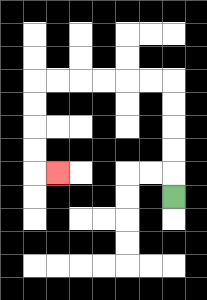{'start': '[7, 8]', 'end': '[2, 7]', 'path_directions': 'U,U,U,U,U,L,L,L,L,L,L,D,D,D,D,R', 'path_coordinates': '[[7, 8], [7, 7], [7, 6], [7, 5], [7, 4], [7, 3], [6, 3], [5, 3], [4, 3], [3, 3], [2, 3], [1, 3], [1, 4], [1, 5], [1, 6], [1, 7], [2, 7]]'}